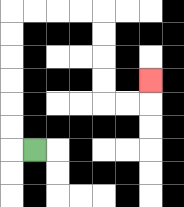{'start': '[1, 6]', 'end': '[6, 3]', 'path_directions': 'L,U,U,U,U,U,U,R,R,R,R,D,D,D,D,R,R,U', 'path_coordinates': '[[1, 6], [0, 6], [0, 5], [0, 4], [0, 3], [0, 2], [0, 1], [0, 0], [1, 0], [2, 0], [3, 0], [4, 0], [4, 1], [4, 2], [4, 3], [4, 4], [5, 4], [6, 4], [6, 3]]'}